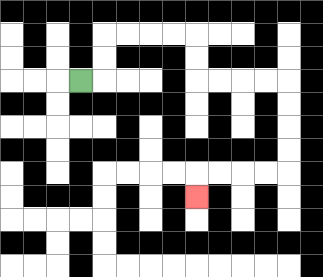{'start': '[3, 3]', 'end': '[8, 8]', 'path_directions': 'R,U,U,R,R,R,R,D,D,R,R,R,R,D,D,D,D,L,L,L,L,D', 'path_coordinates': '[[3, 3], [4, 3], [4, 2], [4, 1], [5, 1], [6, 1], [7, 1], [8, 1], [8, 2], [8, 3], [9, 3], [10, 3], [11, 3], [12, 3], [12, 4], [12, 5], [12, 6], [12, 7], [11, 7], [10, 7], [9, 7], [8, 7], [8, 8]]'}